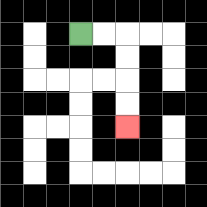{'start': '[3, 1]', 'end': '[5, 5]', 'path_directions': 'R,R,D,D,D,D', 'path_coordinates': '[[3, 1], [4, 1], [5, 1], [5, 2], [5, 3], [5, 4], [5, 5]]'}